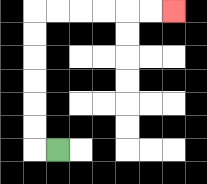{'start': '[2, 6]', 'end': '[7, 0]', 'path_directions': 'L,U,U,U,U,U,U,R,R,R,R,R,R', 'path_coordinates': '[[2, 6], [1, 6], [1, 5], [1, 4], [1, 3], [1, 2], [1, 1], [1, 0], [2, 0], [3, 0], [4, 0], [5, 0], [6, 0], [7, 0]]'}